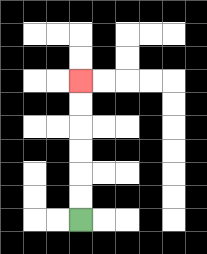{'start': '[3, 9]', 'end': '[3, 3]', 'path_directions': 'U,U,U,U,U,U', 'path_coordinates': '[[3, 9], [3, 8], [3, 7], [3, 6], [3, 5], [3, 4], [3, 3]]'}